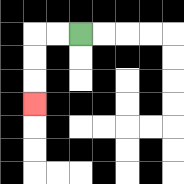{'start': '[3, 1]', 'end': '[1, 4]', 'path_directions': 'L,L,D,D,D', 'path_coordinates': '[[3, 1], [2, 1], [1, 1], [1, 2], [1, 3], [1, 4]]'}